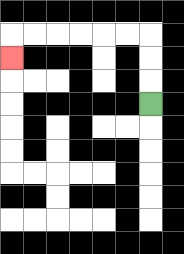{'start': '[6, 4]', 'end': '[0, 2]', 'path_directions': 'U,U,U,L,L,L,L,L,L,D', 'path_coordinates': '[[6, 4], [6, 3], [6, 2], [6, 1], [5, 1], [4, 1], [3, 1], [2, 1], [1, 1], [0, 1], [0, 2]]'}